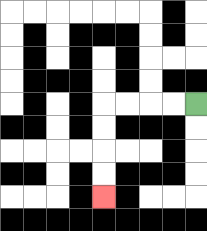{'start': '[8, 4]', 'end': '[4, 8]', 'path_directions': 'L,L,L,L,D,D,D,D', 'path_coordinates': '[[8, 4], [7, 4], [6, 4], [5, 4], [4, 4], [4, 5], [4, 6], [4, 7], [4, 8]]'}